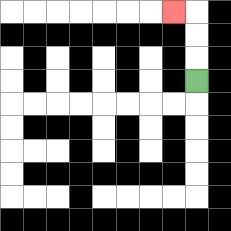{'start': '[8, 3]', 'end': '[7, 0]', 'path_directions': 'U,U,U,L', 'path_coordinates': '[[8, 3], [8, 2], [8, 1], [8, 0], [7, 0]]'}